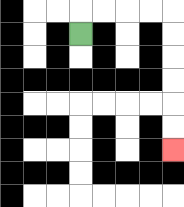{'start': '[3, 1]', 'end': '[7, 6]', 'path_directions': 'U,R,R,R,R,D,D,D,D,D,D', 'path_coordinates': '[[3, 1], [3, 0], [4, 0], [5, 0], [6, 0], [7, 0], [7, 1], [7, 2], [7, 3], [7, 4], [7, 5], [7, 6]]'}